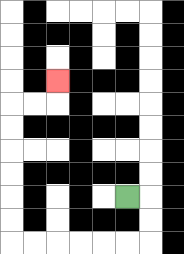{'start': '[5, 8]', 'end': '[2, 3]', 'path_directions': 'R,D,D,L,L,L,L,L,L,U,U,U,U,U,U,R,R,U', 'path_coordinates': '[[5, 8], [6, 8], [6, 9], [6, 10], [5, 10], [4, 10], [3, 10], [2, 10], [1, 10], [0, 10], [0, 9], [0, 8], [0, 7], [0, 6], [0, 5], [0, 4], [1, 4], [2, 4], [2, 3]]'}